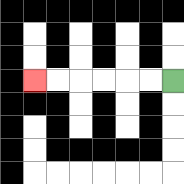{'start': '[7, 3]', 'end': '[1, 3]', 'path_directions': 'L,L,L,L,L,L', 'path_coordinates': '[[7, 3], [6, 3], [5, 3], [4, 3], [3, 3], [2, 3], [1, 3]]'}